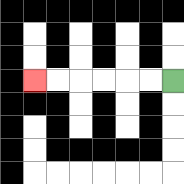{'start': '[7, 3]', 'end': '[1, 3]', 'path_directions': 'L,L,L,L,L,L', 'path_coordinates': '[[7, 3], [6, 3], [5, 3], [4, 3], [3, 3], [2, 3], [1, 3]]'}